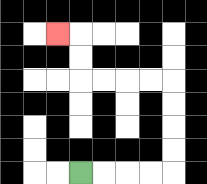{'start': '[3, 7]', 'end': '[2, 1]', 'path_directions': 'R,R,R,R,U,U,U,U,L,L,L,L,U,U,L', 'path_coordinates': '[[3, 7], [4, 7], [5, 7], [6, 7], [7, 7], [7, 6], [7, 5], [7, 4], [7, 3], [6, 3], [5, 3], [4, 3], [3, 3], [3, 2], [3, 1], [2, 1]]'}